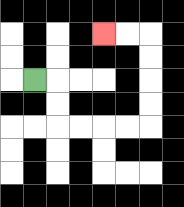{'start': '[1, 3]', 'end': '[4, 1]', 'path_directions': 'R,D,D,R,R,R,R,U,U,U,U,L,L', 'path_coordinates': '[[1, 3], [2, 3], [2, 4], [2, 5], [3, 5], [4, 5], [5, 5], [6, 5], [6, 4], [6, 3], [6, 2], [6, 1], [5, 1], [4, 1]]'}